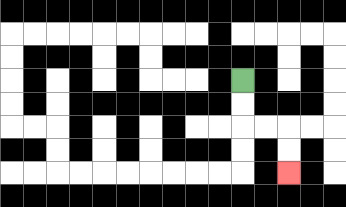{'start': '[10, 3]', 'end': '[12, 7]', 'path_directions': 'D,D,R,R,D,D', 'path_coordinates': '[[10, 3], [10, 4], [10, 5], [11, 5], [12, 5], [12, 6], [12, 7]]'}